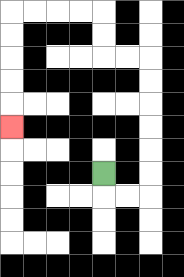{'start': '[4, 7]', 'end': '[0, 5]', 'path_directions': 'D,R,R,U,U,U,U,U,U,L,L,U,U,L,L,L,L,D,D,D,D,D', 'path_coordinates': '[[4, 7], [4, 8], [5, 8], [6, 8], [6, 7], [6, 6], [6, 5], [6, 4], [6, 3], [6, 2], [5, 2], [4, 2], [4, 1], [4, 0], [3, 0], [2, 0], [1, 0], [0, 0], [0, 1], [0, 2], [0, 3], [0, 4], [0, 5]]'}